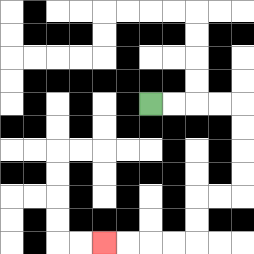{'start': '[6, 4]', 'end': '[4, 10]', 'path_directions': 'R,R,R,R,D,D,D,D,L,L,D,D,L,L,L,L', 'path_coordinates': '[[6, 4], [7, 4], [8, 4], [9, 4], [10, 4], [10, 5], [10, 6], [10, 7], [10, 8], [9, 8], [8, 8], [8, 9], [8, 10], [7, 10], [6, 10], [5, 10], [4, 10]]'}